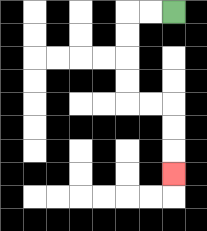{'start': '[7, 0]', 'end': '[7, 7]', 'path_directions': 'L,L,D,D,D,D,R,R,D,D,D', 'path_coordinates': '[[7, 0], [6, 0], [5, 0], [5, 1], [5, 2], [5, 3], [5, 4], [6, 4], [7, 4], [7, 5], [7, 6], [7, 7]]'}